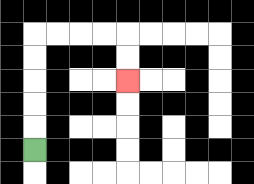{'start': '[1, 6]', 'end': '[5, 3]', 'path_directions': 'U,U,U,U,U,R,R,R,R,D,D', 'path_coordinates': '[[1, 6], [1, 5], [1, 4], [1, 3], [1, 2], [1, 1], [2, 1], [3, 1], [4, 1], [5, 1], [5, 2], [5, 3]]'}